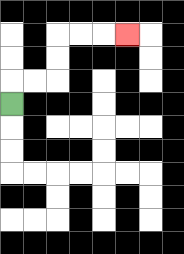{'start': '[0, 4]', 'end': '[5, 1]', 'path_directions': 'U,R,R,U,U,R,R,R', 'path_coordinates': '[[0, 4], [0, 3], [1, 3], [2, 3], [2, 2], [2, 1], [3, 1], [4, 1], [5, 1]]'}